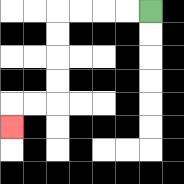{'start': '[6, 0]', 'end': '[0, 5]', 'path_directions': 'L,L,L,L,D,D,D,D,L,L,D', 'path_coordinates': '[[6, 0], [5, 0], [4, 0], [3, 0], [2, 0], [2, 1], [2, 2], [2, 3], [2, 4], [1, 4], [0, 4], [0, 5]]'}